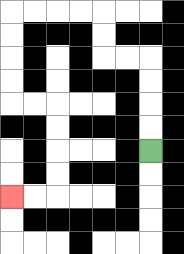{'start': '[6, 6]', 'end': '[0, 8]', 'path_directions': 'U,U,U,U,L,L,U,U,L,L,L,L,D,D,D,D,R,R,D,D,D,D,L,L', 'path_coordinates': '[[6, 6], [6, 5], [6, 4], [6, 3], [6, 2], [5, 2], [4, 2], [4, 1], [4, 0], [3, 0], [2, 0], [1, 0], [0, 0], [0, 1], [0, 2], [0, 3], [0, 4], [1, 4], [2, 4], [2, 5], [2, 6], [2, 7], [2, 8], [1, 8], [0, 8]]'}